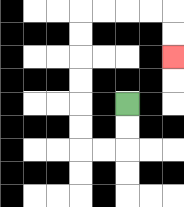{'start': '[5, 4]', 'end': '[7, 2]', 'path_directions': 'D,D,L,L,U,U,U,U,U,U,R,R,R,R,D,D', 'path_coordinates': '[[5, 4], [5, 5], [5, 6], [4, 6], [3, 6], [3, 5], [3, 4], [3, 3], [3, 2], [3, 1], [3, 0], [4, 0], [5, 0], [6, 0], [7, 0], [7, 1], [7, 2]]'}